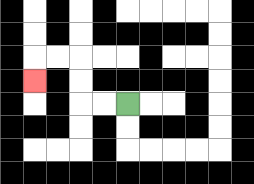{'start': '[5, 4]', 'end': '[1, 3]', 'path_directions': 'L,L,U,U,L,L,D', 'path_coordinates': '[[5, 4], [4, 4], [3, 4], [3, 3], [3, 2], [2, 2], [1, 2], [1, 3]]'}